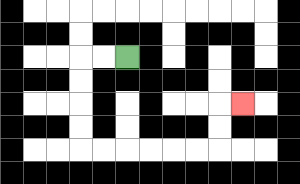{'start': '[5, 2]', 'end': '[10, 4]', 'path_directions': 'L,L,D,D,D,D,R,R,R,R,R,R,U,U,R', 'path_coordinates': '[[5, 2], [4, 2], [3, 2], [3, 3], [3, 4], [3, 5], [3, 6], [4, 6], [5, 6], [6, 6], [7, 6], [8, 6], [9, 6], [9, 5], [9, 4], [10, 4]]'}